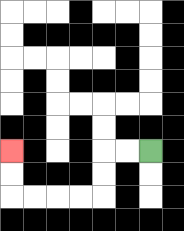{'start': '[6, 6]', 'end': '[0, 6]', 'path_directions': 'L,L,D,D,L,L,L,L,U,U', 'path_coordinates': '[[6, 6], [5, 6], [4, 6], [4, 7], [4, 8], [3, 8], [2, 8], [1, 8], [0, 8], [0, 7], [0, 6]]'}